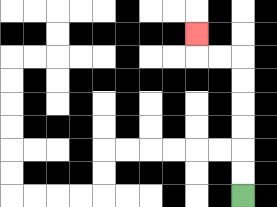{'start': '[10, 8]', 'end': '[8, 1]', 'path_directions': 'U,U,U,U,U,U,L,L,U', 'path_coordinates': '[[10, 8], [10, 7], [10, 6], [10, 5], [10, 4], [10, 3], [10, 2], [9, 2], [8, 2], [8, 1]]'}